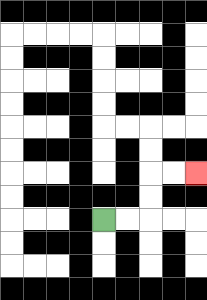{'start': '[4, 9]', 'end': '[8, 7]', 'path_directions': 'R,R,U,U,R,R', 'path_coordinates': '[[4, 9], [5, 9], [6, 9], [6, 8], [6, 7], [7, 7], [8, 7]]'}